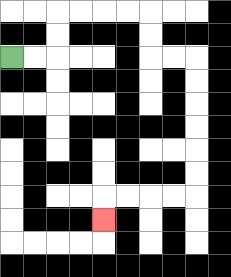{'start': '[0, 2]', 'end': '[4, 9]', 'path_directions': 'R,R,U,U,R,R,R,R,D,D,R,R,D,D,D,D,D,D,L,L,L,L,D', 'path_coordinates': '[[0, 2], [1, 2], [2, 2], [2, 1], [2, 0], [3, 0], [4, 0], [5, 0], [6, 0], [6, 1], [6, 2], [7, 2], [8, 2], [8, 3], [8, 4], [8, 5], [8, 6], [8, 7], [8, 8], [7, 8], [6, 8], [5, 8], [4, 8], [4, 9]]'}